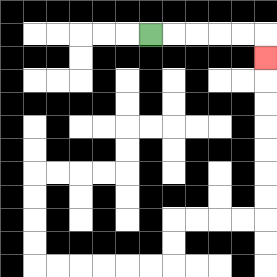{'start': '[6, 1]', 'end': '[11, 2]', 'path_directions': 'R,R,R,R,R,D', 'path_coordinates': '[[6, 1], [7, 1], [8, 1], [9, 1], [10, 1], [11, 1], [11, 2]]'}